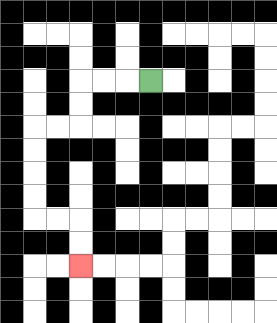{'start': '[6, 3]', 'end': '[3, 11]', 'path_directions': 'L,L,L,D,D,L,L,D,D,D,D,R,R,D,D', 'path_coordinates': '[[6, 3], [5, 3], [4, 3], [3, 3], [3, 4], [3, 5], [2, 5], [1, 5], [1, 6], [1, 7], [1, 8], [1, 9], [2, 9], [3, 9], [3, 10], [3, 11]]'}